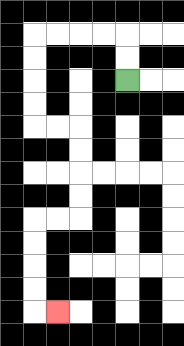{'start': '[5, 3]', 'end': '[2, 13]', 'path_directions': 'U,U,L,L,L,L,D,D,D,D,R,R,D,D,D,D,L,L,D,D,D,D,R', 'path_coordinates': '[[5, 3], [5, 2], [5, 1], [4, 1], [3, 1], [2, 1], [1, 1], [1, 2], [1, 3], [1, 4], [1, 5], [2, 5], [3, 5], [3, 6], [3, 7], [3, 8], [3, 9], [2, 9], [1, 9], [1, 10], [1, 11], [1, 12], [1, 13], [2, 13]]'}